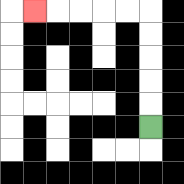{'start': '[6, 5]', 'end': '[1, 0]', 'path_directions': 'U,U,U,U,U,L,L,L,L,L', 'path_coordinates': '[[6, 5], [6, 4], [6, 3], [6, 2], [6, 1], [6, 0], [5, 0], [4, 0], [3, 0], [2, 0], [1, 0]]'}